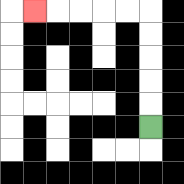{'start': '[6, 5]', 'end': '[1, 0]', 'path_directions': 'U,U,U,U,U,L,L,L,L,L', 'path_coordinates': '[[6, 5], [6, 4], [6, 3], [6, 2], [6, 1], [6, 0], [5, 0], [4, 0], [3, 0], [2, 0], [1, 0]]'}